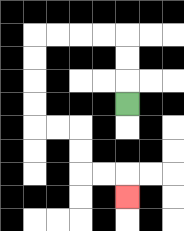{'start': '[5, 4]', 'end': '[5, 8]', 'path_directions': 'U,U,U,L,L,L,L,D,D,D,D,R,R,D,D,R,R,D', 'path_coordinates': '[[5, 4], [5, 3], [5, 2], [5, 1], [4, 1], [3, 1], [2, 1], [1, 1], [1, 2], [1, 3], [1, 4], [1, 5], [2, 5], [3, 5], [3, 6], [3, 7], [4, 7], [5, 7], [5, 8]]'}